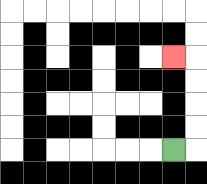{'start': '[7, 6]', 'end': '[7, 2]', 'path_directions': 'R,U,U,U,U,L', 'path_coordinates': '[[7, 6], [8, 6], [8, 5], [8, 4], [8, 3], [8, 2], [7, 2]]'}